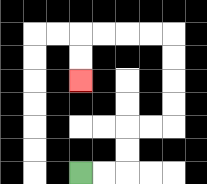{'start': '[3, 7]', 'end': '[3, 3]', 'path_directions': 'R,R,U,U,R,R,U,U,U,U,L,L,L,L,D,D', 'path_coordinates': '[[3, 7], [4, 7], [5, 7], [5, 6], [5, 5], [6, 5], [7, 5], [7, 4], [7, 3], [7, 2], [7, 1], [6, 1], [5, 1], [4, 1], [3, 1], [3, 2], [3, 3]]'}